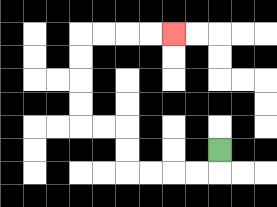{'start': '[9, 6]', 'end': '[7, 1]', 'path_directions': 'D,L,L,L,L,U,U,L,L,U,U,U,U,R,R,R,R', 'path_coordinates': '[[9, 6], [9, 7], [8, 7], [7, 7], [6, 7], [5, 7], [5, 6], [5, 5], [4, 5], [3, 5], [3, 4], [3, 3], [3, 2], [3, 1], [4, 1], [5, 1], [6, 1], [7, 1]]'}